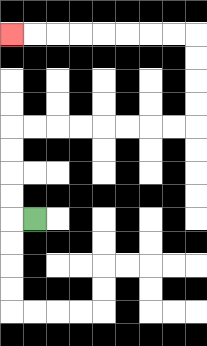{'start': '[1, 9]', 'end': '[0, 1]', 'path_directions': 'L,U,U,U,U,R,R,R,R,R,R,R,R,U,U,U,U,L,L,L,L,L,L,L,L', 'path_coordinates': '[[1, 9], [0, 9], [0, 8], [0, 7], [0, 6], [0, 5], [1, 5], [2, 5], [3, 5], [4, 5], [5, 5], [6, 5], [7, 5], [8, 5], [8, 4], [8, 3], [8, 2], [8, 1], [7, 1], [6, 1], [5, 1], [4, 1], [3, 1], [2, 1], [1, 1], [0, 1]]'}